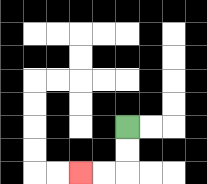{'start': '[5, 5]', 'end': '[3, 7]', 'path_directions': 'D,D,L,L', 'path_coordinates': '[[5, 5], [5, 6], [5, 7], [4, 7], [3, 7]]'}